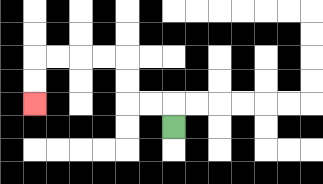{'start': '[7, 5]', 'end': '[1, 4]', 'path_directions': 'U,L,L,U,U,L,L,L,L,D,D', 'path_coordinates': '[[7, 5], [7, 4], [6, 4], [5, 4], [5, 3], [5, 2], [4, 2], [3, 2], [2, 2], [1, 2], [1, 3], [1, 4]]'}